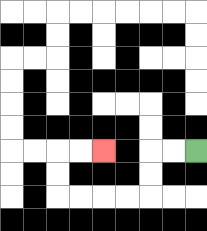{'start': '[8, 6]', 'end': '[4, 6]', 'path_directions': 'L,L,D,D,L,L,L,L,U,U,R,R', 'path_coordinates': '[[8, 6], [7, 6], [6, 6], [6, 7], [6, 8], [5, 8], [4, 8], [3, 8], [2, 8], [2, 7], [2, 6], [3, 6], [4, 6]]'}